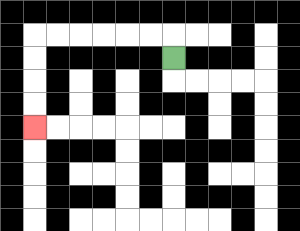{'start': '[7, 2]', 'end': '[1, 5]', 'path_directions': 'U,L,L,L,L,L,L,D,D,D,D', 'path_coordinates': '[[7, 2], [7, 1], [6, 1], [5, 1], [4, 1], [3, 1], [2, 1], [1, 1], [1, 2], [1, 3], [1, 4], [1, 5]]'}